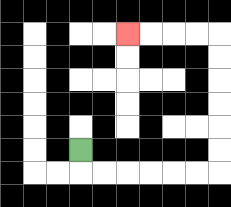{'start': '[3, 6]', 'end': '[5, 1]', 'path_directions': 'D,R,R,R,R,R,R,U,U,U,U,U,U,L,L,L,L', 'path_coordinates': '[[3, 6], [3, 7], [4, 7], [5, 7], [6, 7], [7, 7], [8, 7], [9, 7], [9, 6], [9, 5], [9, 4], [9, 3], [9, 2], [9, 1], [8, 1], [7, 1], [6, 1], [5, 1]]'}